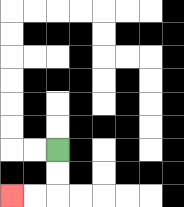{'start': '[2, 6]', 'end': '[0, 8]', 'path_directions': 'D,D,L,L', 'path_coordinates': '[[2, 6], [2, 7], [2, 8], [1, 8], [0, 8]]'}